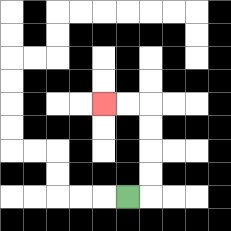{'start': '[5, 8]', 'end': '[4, 4]', 'path_directions': 'R,U,U,U,U,L,L', 'path_coordinates': '[[5, 8], [6, 8], [6, 7], [6, 6], [6, 5], [6, 4], [5, 4], [4, 4]]'}